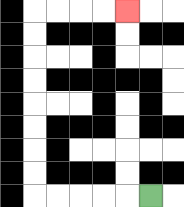{'start': '[6, 8]', 'end': '[5, 0]', 'path_directions': 'L,L,L,L,L,U,U,U,U,U,U,U,U,R,R,R,R', 'path_coordinates': '[[6, 8], [5, 8], [4, 8], [3, 8], [2, 8], [1, 8], [1, 7], [1, 6], [1, 5], [1, 4], [1, 3], [1, 2], [1, 1], [1, 0], [2, 0], [3, 0], [4, 0], [5, 0]]'}